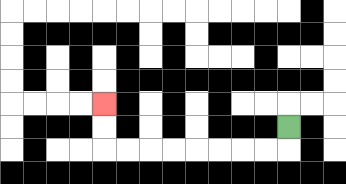{'start': '[12, 5]', 'end': '[4, 4]', 'path_directions': 'D,L,L,L,L,L,L,L,L,U,U', 'path_coordinates': '[[12, 5], [12, 6], [11, 6], [10, 6], [9, 6], [8, 6], [7, 6], [6, 6], [5, 6], [4, 6], [4, 5], [4, 4]]'}